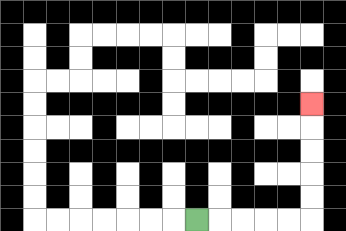{'start': '[8, 9]', 'end': '[13, 4]', 'path_directions': 'R,R,R,R,R,U,U,U,U,U', 'path_coordinates': '[[8, 9], [9, 9], [10, 9], [11, 9], [12, 9], [13, 9], [13, 8], [13, 7], [13, 6], [13, 5], [13, 4]]'}